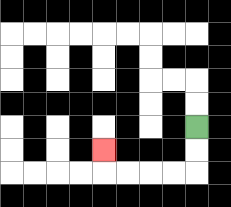{'start': '[8, 5]', 'end': '[4, 6]', 'path_directions': 'D,D,L,L,L,L,U', 'path_coordinates': '[[8, 5], [8, 6], [8, 7], [7, 7], [6, 7], [5, 7], [4, 7], [4, 6]]'}